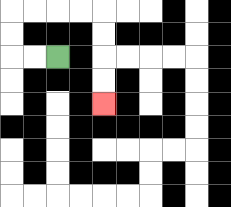{'start': '[2, 2]', 'end': '[4, 4]', 'path_directions': 'L,L,U,U,R,R,R,R,D,D,D,D', 'path_coordinates': '[[2, 2], [1, 2], [0, 2], [0, 1], [0, 0], [1, 0], [2, 0], [3, 0], [4, 0], [4, 1], [4, 2], [4, 3], [4, 4]]'}